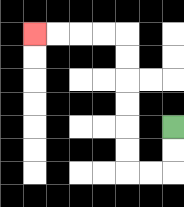{'start': '[7, 5]', 'end': '[1, 1]', 'path_directions': 'D,D,L,L,U,U,U,U,U,U,L,L,L,L', 'path_coordinates': '[[7, 5], [7, 6], [7, 7], [6, 7], [5, 7], [5, 6], [5, 5], [5, 4], [5, 3], [5, 2], [5, 1], [4, 1], [3, 1], [2, 1], [1, 1]]'}